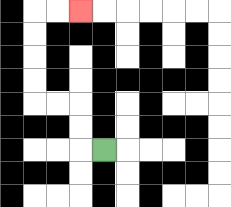{'start': '[4, 6]', 'end': '[3, 0]', 'path_directions': 'L,U,U,L,L,U,U,U,U,R,R', 'path_coordinates': '[[4, 6], [3, 6], [3, 5], [3, 4], [2, 4], [1, 4], [1, 3], [1, 2], [1, 1], [1, 0], [2, 0], [3, 0]]'}